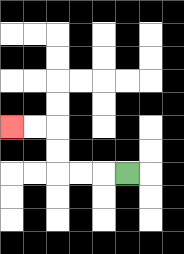{'start': '[5, 7]', 'end': '[0, 5]', 'path_directions': 'L,L,L,U,U,L,L', 'path_coordinates': '[[5, 7], [4, 7], [3, 7], [2, 7], [2, 6], [2, 5], [1, 5], [0, 5]]'}